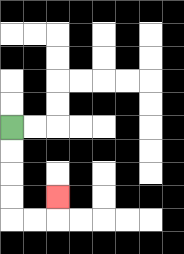{'start': '[0, 5]', 'end': '[2, 8]', 'path_directions': 'D,D,D,D,R,R,U', 'path_coordinates': '[[0, 5], [0, 6], [0, 7], [0, 8], [0, 9], [1, 9], [2, 9], [2, 8]]'}